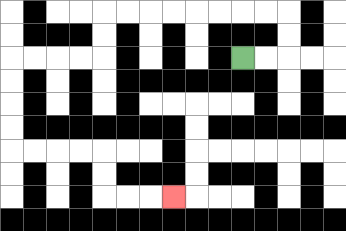{'start': '[10, 2]', 'end': '[7, 8]', 'path_directions': 'R,R,U,U,L,L,L,L,L,L,L,L,D,D,L,L,L,L,D,D,D,D,R,R,R,R,D,D,R,R,R', 'path_coordinates': '[[10, 2], [11, 2], [12, 2], [12, 1], [12, 0], [11, 0], [10, 0], [9, 0], [8, 0], [7, 0], [6, 0], [5, 0], [4, 0], [4, 1], [4, 2], [3, 2], [2, 2], [1, 2], [0, 2], [0, 3], [0, 4], [0, 5], [0, 6], [1, 6], [2, 6], [3, 6], [4, 6], [4, 7], [4, 8], [5, 8], [6, 8], [7, 8]]'}